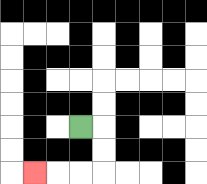{'start': '[3, 5]', 'end': '[1, 7]', 'path_directions': 'R,D,D,L,L,L', 'path_coordinates': '[[3, 5], [4, 5], [4, 6], [4, 7], [3, 7], [2, 7], [1, 7]]'}